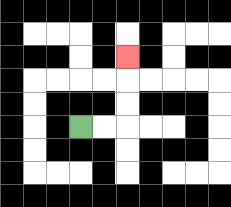{'start': '[3, 5]', 'end': '[5, 2]', 'path_directions': 'R,R,U,U,U', 'path_coordinates': '[[3, 5], [4, 5], [5, 5], [5, 4], [5, 3], [5, 2]]'}